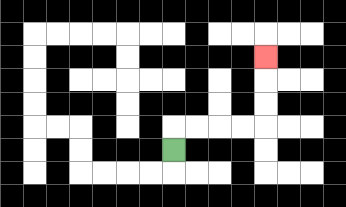{'start': '[7, 6]', 'end': '[11, 2]', 'path_directions': 'U,R,R,R,R,U,U,U', 'path_coordinates': '[[7, 6], [7, 5], [8, 5], [9, 5], [10, 5], [11, 5], [11, 4], [11, 3], [11, 2]]'}